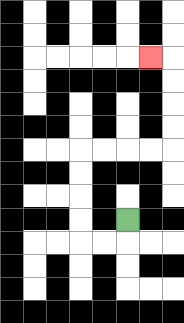{'start': '[5, 9]', 'end': '[6, 2]', 'path_directions': 'D,L,L,U,U,U,U,R,R,R,R,U,U,U,U,L', 'path_coordinates': '[[5, 9], [5, 10], [4, 10], [3, 10], [3, 9], [3, 8], [3, 7], [3, 6], [4, 6], [5, 6], [6, 6], [7, 6], [7, 5], [7, 4], [7, 3], [7, 2], [6, 2]]'}